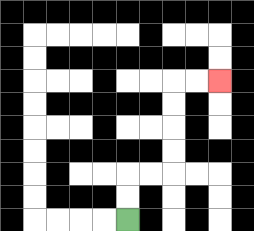{'start': '[5, 9]', 'end': '[9, 3]', 'path_directions': 'U,U,R,R,U,U,U,U,R,R', 'path_coordinates': '[[5, 9], [5, 8], [5, 7], [6, 7], [7, 7], [7, 6], [7, 5], [7, 4], [7, 3], [8, 3], [9, 3]]'}